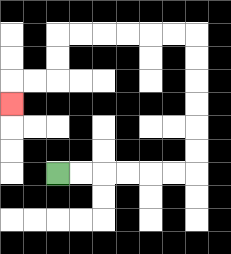{'start': '[2, 7]', 'end': '[0, 4]', 'path_directions': 'R,R,R,R,R,R,U,U,U,U,U,U,L,L,L,L,L,L,D,D,L,L,D', 'path_coordinates': '[[2, 7], [3, 7], [4, 7], [5, 7], [6, 7], [7, 7], [8, 7], [8, 6], [8, 5], [8, 4], [8, 3], [8, 2], [8, 1], [7, 1], [6, 1], [5, 1], [4, 1], [3, 1], [2, 1], [2, 2], [2, 3], [1, 3], [0, 3], [0, 4]]'}